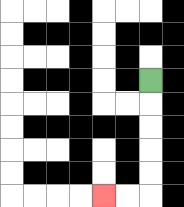{'start': '[6, 3]', 'end': '[4, 8]', 'path_directions': 'D,D,D,D,D,L,L', 'path_coordinates': '[[6, 3], [6, 4], [6, 5], [6, 6], [6, 7], [6, 8], [5, 8], [4, 8]]'}